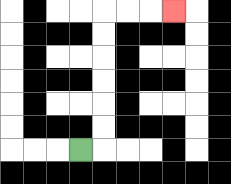{'start': '[3, 6]', 'end': '[7, 0]', 'path_directions': 'R,U,U,U,U,U,U,R,R,R', 'path_coordinates': '[[3, 6], [4, 6], [4, 5], [4, 4], [4, 3], [4, 2], [4, 1], [4, 0], [5, 0], [6, 0], [7, 0]]'}